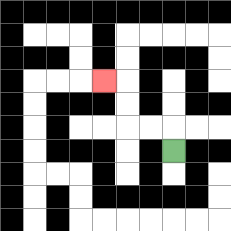{'start': '[7, 6]', 'end': '[4, 3]', 'path_directions': 'U,L,L,U,U,L', 'path_coordinates': '[[7, 6], [7, 5], [6, 5], [5, 5], [5, 4], [5, 3], [4, 3]]'}